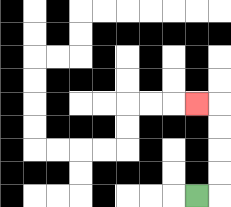{'start': '[8, 8]', 'end': '[8, 4]', 'path_directions': 'R,U,U,U,U,L', 'path_coordinates': '[[8, 8], [9, 8], [9, 7], [9, 6], [9, 5], [9, 4], [8, 4]]'}